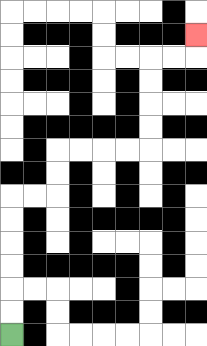{'start': '[0, 14]', 'end': '[8, 1]', 'path_directions': 'U,U,U,U,U,U,R,R,U,U,R,R,R,R,U,U,U,U,R,R,U', 'path_coordinates': '[[0, 14], [0, 13], [0, 12], [0, 11], [0, 10], [0, 9], [0, 8], [1, 8], [2, 8], [2, 7], [2, 6], [3, 6], [4, 6], [5, 6], [6, 6], [6, 5], [6, 4], [6, 3], [6, 2], [7, 2], [8, 2], [8, 1]]'}